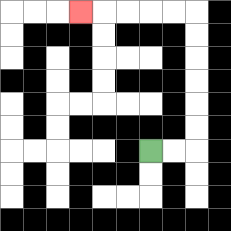{'start': '[6, 6]', 'end': '[3, 0]', 'path_directions': 'R,R,U,U,U,U,U,U,L,L,L,L,L', 'path_coordinates': '[[6, 6], [7, 6], [8, 6], [8, 5], [8, 4], [8, 3], [8, 2], [8, 1], [8, 0], [7, 0], [6, 0], [5, 0], [4, 0], [3, 0]]'}